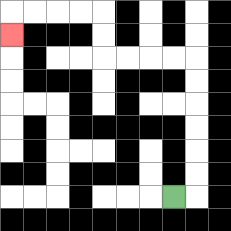{'start': '[7, 8]', 'end': '[0, 1]', 'path_directions': 'R,U,U,U,U,U,U,L,L,L,L,U,U,L,L,L,L,D', 'path_coordinates': '[[7, 8], [8, 8], [8, 7], [8, 6], [8, 5], [8, 4], [8, 3], [8, 2], [7, 2], [6, 2], [5, 2], [4, 2], [4, 1], [4, 0], [3, 0], [2, 0], [1, 0], [0, 0], [0, 1]]'}